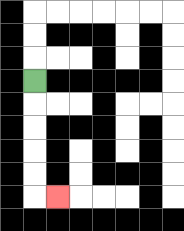{'start': '[1, 3]', 'end': '[2, 8]', 'path_directions': 'D,D,D,D,D,R', 'path_coordinates': '[[1, 3], [1, 4], [1, 5], [1, 6], [1, 7], [1, 8], [2, 8]]'}